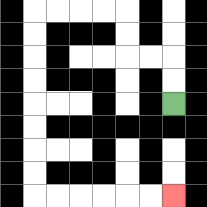{'start': '[7, 4]', 'end': '[7, 8]', 'path_directions': 'U,U,L,L,U,U,L,L,L,L,D,D,D,D,D,D,D,D,R,R,R,R,R,R', 'path_coordinates': '[[7, 4], [7, 3], [7, 2], [6, 2], [5, 2], [5, 1], [5, 0], [4, 0], [3, 0], [2, 0], [1, 0], [1, 1], [1, 2], [1, 3], [1, 4], [1, 5], [1, 6], [1, 7], [1, 8], [2, 8], [3, 8], [4, 8], [5, 8], [6, 8], [7, 8]]'}